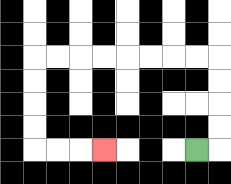{'start': '[8, 6]', 'end': '[4, 6]', 'path_directions': 'R,U,U,U,U,L,L,L,L,L,L,L,L,D,D,D,D,R,R,R', 'path_coordinates': '[[8, 6], [9, 6], [9, 5], [9, 4], [9, 3], [9, 2], [8, 2], [7, 2], [6, 2], [5, 2], [4, 2], [3, 2], [2, 2], [1, 2], [1, 3], [1, 4], [1, 5], [1, 6], [2, 6], [3, 6], [4, 6]]'}